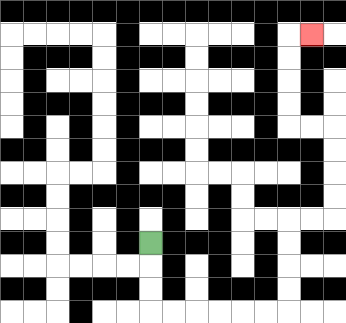{'start': '[6, 10]', 'end': '[13, 1]', 'path_directions': 'D,D,D,R,R,R,R,R,R,U,U,U,U,R,R,U,U,U,U,L,L,U,U,U,U,R', 'path_coordinates': '[[6, 10], [6, 11], [6, 12], [6, 13], [7, 13], [8, 13], [9, 13], [10, 13], [11, 13], [12, 13], [12, 12], [12, 11], [12, 10], [12, 9], [13, 9], [14, 9], [14, 8], [14, 7], [14, 6], [14, 5], [13, 5], [12, 5], [12, 4], [12, 3], [12, 2], [12, 1], [13, 1]]'}